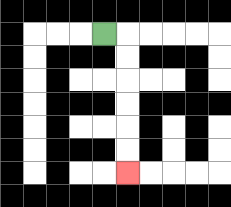{'start': '[4, 1]', 'end': '[5, 7]', 'path_directions': 'R,D,D,D,D,D,D', 'path_coordinates': '[[4, 1], [5, 1], [5, 2], [5, 3], [5, 4], [5, 5], [5, 6], [5, 7]]'}